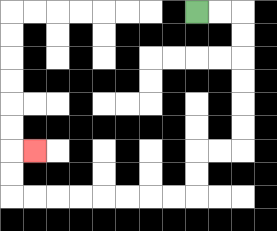{'start': '[8, 0]', 'end': '[1, 6]', 'path_directions': 'R,R,D,D,D,D,D,D,L,L,D,D,L,L,L,L,L,L,L,L,U,U,R', 'path_coordinates': '[[8, 0], [9, 0], [10, 0], [10, 1], [10, 2], [10, 3], [10, 4], [10, 5], [10, 6], [9, 6], [8, 6], [8, 7], [8, 8], [7, 8], [6, 8], [5, 8], [4, 8], [3, 8], [2, 8], [1, 8], [0, 8], [0, 7], [0, 6], [1, 6]]'}